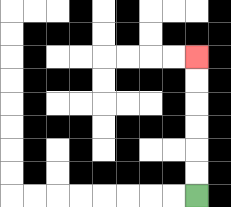{'start': '[8, 8]', 'end': '[8, 2]', 'path_directions': 'U,U,U,U,U,U', 'path_coordinates': '[[8, 8], [8, 7], [8, 6], [8, 5], [8, 4], [8, 3], [8, 2]]'}